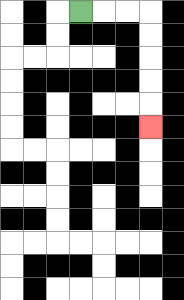{'start': '[3, 0]', 'end': '[6, 5]', 'path_directions': 'R,R,R,D,D,D,D,D', 'path_coordinates': '[[3, 0], [4, 0], [5, 0], [6, 0], [6, 1], [6, 2], [6, 3], [6, 4], [6, 5]]'}